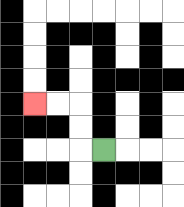{'start': '[4, 6]', 'end': '[1, 4]', 'path_directions': 'L,U,U,L,L', 'path_coordinates': '[[4, 6], [3, 6], [3, 5], [3, 4], [2, 4], [1, 4]]'}